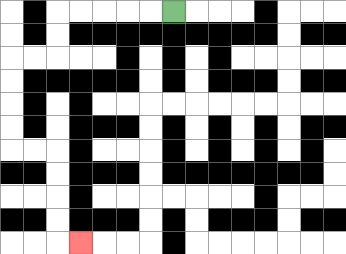{'start': '[7, 0]', 'end': '[3, 10]', 'path_directions': 'L,L,L,L,L,D,D,L,L,D,D,D,D,R,R,D,D,D,D,R', 'path_coordinates': '[[7, 0], [6, 0], [5, 0], [4, 0], [3, 0], [2, 0], [2, 1], [2, 2], [1, 2], [0, 2], [0, 3], [0, 4], [0, 5], [0, 6], [1, 6], [2, 6], [2, 7], [2, 8], [2, 9], [2, 10], [3, 10]]'}